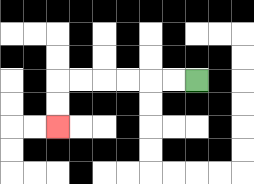{'start': '[8, 3]', 'end': '[2, 5]', 'path_directions': 'L,L,L,L,L,L,D,D', 'path_coordinates': '[[8, 3], [7, 3], [6, 3], [5, 3], [4, 3], [3, 3], [2, 3], [2, 4], [2, 5]]'}